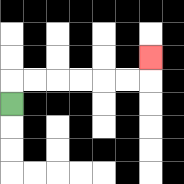{'start': '[0, 4]', 'end': '[6, 2]', 'path_directions': 'U,R,R,R,R,R,R,U', 'path_coordinates': '[[0, 4], [0, 3], [1, 3], [2, 3], [3, 3], [4, 3], [5, 3], [6, 3], [6, 2]]'}